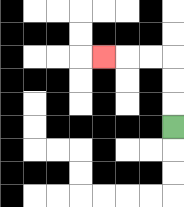{'start': '[7, 5]', 'end': '[4, 2]', 'path_directions': 'U,U,U,L,L,L', 'path_coordinates': '[[7, 5], [7, 4], [7, 3], [7, 2], [6, 2], [5, 2], [4, 2]]'}